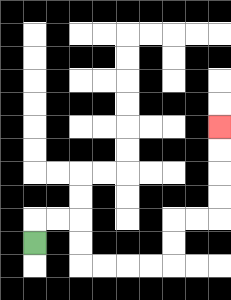{'start': '[1, 10]', 'end': '[9, 5]', 'path_directions': 'U,R,R,D,D,R,R,R,R,U,U,R,R,U,U,U,U', 'path_coordinates': '[[1, 10], [1, 9], [2, 9], [3, 9], [3, 10], [3, 11], [4, 11], [5, 11], [6, 11], [7, 11], [7, 10], [7, 9], [8, 9], [9, 9], [9, 8], [9, 7], [9, 6], [9, 5]]'}